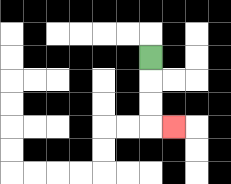{'start': '[6, 2]', 'end': '[7, 5]', 'path_directions': 'D,D,D,R', 'path_coordinates': '[[6, 2], [6, 3], [6, 4], [6, 5], [7, 5]]'}